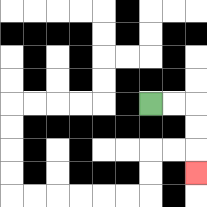{'start': '[6, 4]', 'end': '[8, 7]', 'path_directions': 'R,R,D,D,D', 'path_coordinates': '[[6, 4], [7, 4], [8, 4], [8, 5], [8, 6], [8, 7]]'}